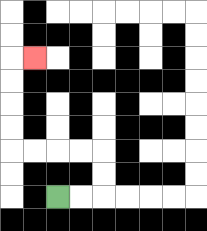{'start': '[2, 8]', 'end': '[1, 2]', 'path_directions': 'R,R,U,U,L,L,L,L,U,U,U,U,R', 'path_coordinates': '[[2, 8], [3, 8], [4, 8], [4, 7], [4, 6], [3, 6], [2, 6], [1, 6], [0, 6], [0, 5], [0, 4], [0, 3], [0, 2], [1, 2]]'}